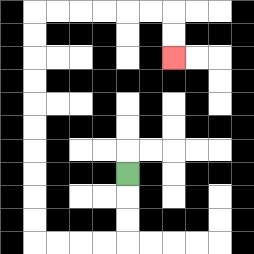{'start': '[5, 7]', 'end': '[7, 2]', 'path_directions': 'D,D,D,L,L,L,L,U,U,U,U,U,U,U,U,U,U,R,R,R,R,R,R,D,D', 'path_coordinates': '[[5, 7], [5, 8], [5, 9], [5, 10], [4, 10], [3, 10], [2, 10], [1, 10], [1, 9], [1, 8], [1, 7], [1, 6], [1, 5], [1, 4], [1, 3], [1, 2], [1, 1], [1, 0], [2, 0], [3, 0], [4, 0], [5, 0], [6, 0], [7, 0], [7, 1], [7, 2]]'}